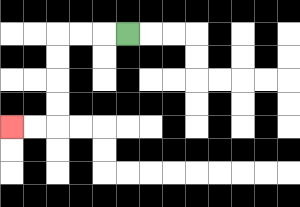{'start': '[5, 1]', 'end': '[0, 5]', 'path_directions': 'L,L,L,D,D,D,D,L,L', 'path_coordinates': '[[5, 1], [4, 1], [3, 1], [2, 1], [2, 2], [2, 3], [2, 4], [2, 5], [1, 5], [0, 5]]'}